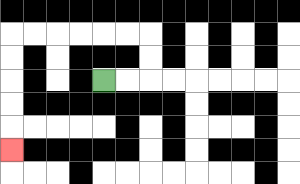{'start': '[4, 3]', 'end': '[0, 6]', 'path_directions': 'R,R,U,U,L,L,L,L,L,L,D,D,D,D,D', 'path_coordinates': '[[4, 3], [5, 3], [6, 3], [6, 2], [6, 1], [5, 1], [4, 1], [3, 1], [2, 1], [1, 1], [0, 1], [0, 2], [0, 3], [0, 4], [0, 5], [0, 6]]'}